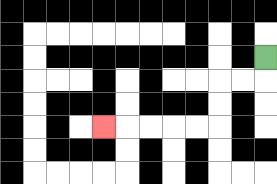{'start': '[11, 2]', 'end': '[4, 5]', 'path_directions': 'D,L,L,D,D,L,L,L,L,L', 'path_coordinates': '[[11, 2], [11, 3], [10, 3], [9, 3], [9, 4], [9, 5], [8, 5], [7, 5], [6, 5], [5, 5], [4, 5]]'}